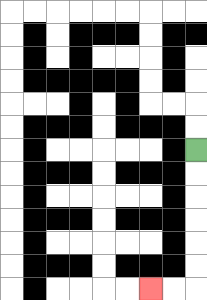{'start': '[8, 6]', 'end': '[6, 12]', 'path_directions': 'D,D,D,D,D,D,L,L', 'path_coordinates': '[[8, 6], [8, 7], [8, 8], [8, 9], [8, 10], [8, 11], [8, 12], [7, 12], [6, 12]]'}